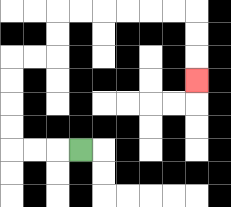{'start': '[3, 6]', 'end': '[8, 3]', 'path_directions': 'L,L,L,U,U,U,U,R,R,U,U,R,R,R,R,R,R,D,D,D', 'path_coordinates': '[[3, 6], [2, 6], [1, 6], [0, 6], [0, 5], [0, 4], [0, 3], [0, 2], [1, 2], [2, 2], [2, 1], [2, 0], [3, 0], [4, 0], [5, 0], [6, 0], [7, 0], [8, 0], [8, 1], [8, 2], [8, 3]]'}